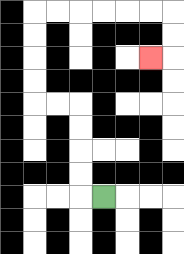{'start': '[4, 8]', 'end': '[6, 2]', 'path_directions': 'L,U,U,U,U,L,L,U,U,U,U,R,R,R,R,R,R,D,D,L', 'path_coordinates': '[[4, 8], [3, 8], [3, 7], [3, 6], [3, 5], [3, 4], [2, 4], [1, 4], [1, 3], [1, 2], [1, 1], [1, 0], [2, 0], [3, 0], [4, 0], [5, 0], [6, 0], [7, 0], [7, 1], [7, 2], [6, 2]]'}